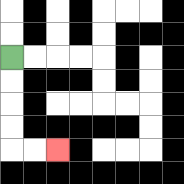{'start': '[0, 2]', 'end': '[2, 6]', 'path_directions': 'D,D,D,D,R,R', 'path_coordinates': '[[0, 2], [0, 3], [0, 4], [0, 5], [0, 6], [1, 6], [2, 6]]'}